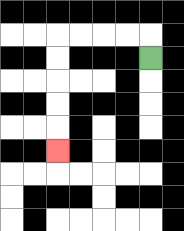{'start': '[6, 2]', 'end': '[2, 6]', 'path_directions': 'U,L,L,L,L,D,D,D,D,D', 'path_coordinates': '[[6, 2], [6, 1], [5, 1], [4, 1], [3, 1], [2, 1], [2, 2], [2, 3], [2, 4], [2, 5], [2, 6]]'}